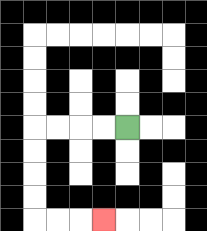{'start': '[5, 5]', 'end': '[4, 9]', 'path_directions': 'L,L,L,L,D,D,D,D,R,R,R', 'path_coordinates': '[[5, 5], [4, 5], [3, 5], [2, 5], [1, 5], [1, 6], [1, 7], [1, 8], [1, 9], [2, 9], [3, 9], [4, 9]]'}